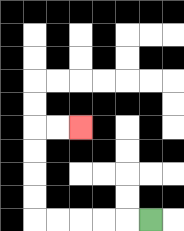{'start': '[6, 9]', 'end': '[3, 5]', 'path_directions': 'L,L,L,L,L,U,U,U,U,R,R', 'path_coordinates': '[[6, 9], [5, 9], [4, 9], [3, 9], [2, 9], [1, 9], [1, 8], [1, 7], [1, 6], [1, 5], [2, 5], [3, 5]]'}